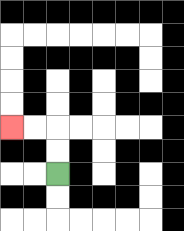{'start': '[2, 7]', 'end': '[0, 5]', 'path_directions': 'U,U,L,L', 'path_coordinates': '[[2, 7], [2, 6], [2, 5], [1, 5], [0, 5]]'}